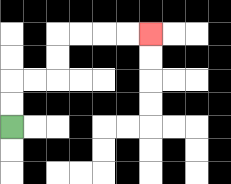{'start': '[0, 5]', 'end': '[6, 1]', 'path_directions': 'U,U,R,R,U,U,R,R,R,R', 'path_coordinates': '[[0, 5], [0, 4], [0, 3], [1, 3], [2, 3], [2, 2], [2, 1], [3, 1], [4, 1], [5, 1], [6, 1]]'}